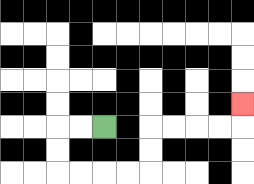{'start': '[4, 5]', 'end': '[10, 4]', 'path_directions': 'L,L,D,D,R,R,R,R,U,U,R,R,R,R,U', 'path_coordinates': '[[4, 5], [3, 5], [2, 5], [2, 6], [2, 7], [3, 7], [4, 7], [5, 7], [6, 7], [6, 6], [6, 5], [7, 5], [8, 5], [9, 5], [10, 5], [10, 4]]'}